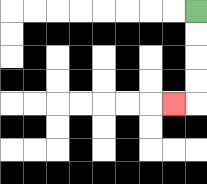{'start': '[8, 0]', 'end': '[7, 4]', 'path_directions': 'D,D,D,D,L', 'path_coordinates': '[[8, 0], [8, 1], [8, 2], [8, 3], [8, 4], [7, 4]]'}